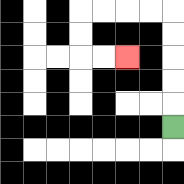{'start': '[7, 5]', 'end': '[5, 2]', 'path_directions': 'U,U,U,U,U,L,L,L,L,D,D,R,R', 'path_coordinates': '[[7, 5], [7, 4], [7, 3], [7, 2], [7, 1], [7, 0], [6, 0], [5, 0], [4, 0], [3, 0], [3, 1], [3, 2], [4, 2], [5, 2]]'}